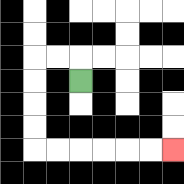{'start': '[3, 3]', 'end': '[7, 6]', 'path_directions': 'U,L,L,D,D,D,D,R,R,R,R,R,R', 'path_coordinates': '[[3, 3], [3, 2], [2, 2], [1, 2], [1, 3], [1, 4], [1, 5], [1, 6], [2, 6], [3, 6], [4, 6], [5, 6], [6, 6], [7, 6]]'}